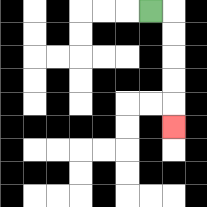{'start': '[6, 0]', 'end': '[7, 5]', 'path_directions': 'R,D,D,D,D,D', 'path_coordinates': '[[6, 0], [7, 0], [7, 1], [7, 2], [7, 3], [7, 4], [7, 5]]'}